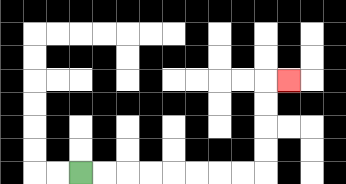{'start': '[3, 7]', 'end': '[12, 3]', 'path_directions': 'R,R,R,R,R,R,R,R,U,U,U,U,R', 'path_coordinates': '[[3, 7], [4, 7], [5, 7], [6, 7], [7, 7], [8, 7], [9, 7], [10, 7], [11, 7], [11, 6], [11, 5], [11, 4], [11, 3], [12, 3]]'}